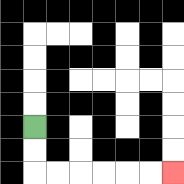{'start': '[1, 5]', 'end': '[7, 7]', 'path_directions': 'D,D,R,R,R,R,R,R', 'path_coordinates': '[[1, 5], [1, 6], [1, 7], [2, 7], [3, 7], [4, 7], [5, 7], [6, 7], [7, 7]]'}